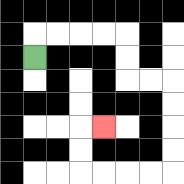{'start': '[1, 2]', 'end': '[4, 5]', 'path_directions': 'U,R,R,R,R,D,D,R,R,D,D,D,D,L,L,L,L,U,U,R', 'path_coordinates': '[[1, 2], [1, 1], [2, 1], [3, 1], [4, 1], [5, 1], [5, 2], [5, 3], [6, 3], [7, 3], [7, 4], [7, 5], [7, 6], [7, 7], [6, 7], [5, 7], [4, 7], [3, 7], [3, 6], [3, 5], [4, 5]]'}